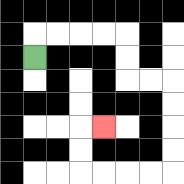{'start': '[1, 2]', 'end': '[4, 5]', 'path_directions': 'U,R,R,R,R,D,D,R,R,D,D,D,D,L,L,L,L,U,U,R', 'path_coordinates': '[[1, 2], [1, 1], [2, 1], [3, 1], [4, 1], [5, 1], [5, 2], [5, 3], [6, 3], [7, 3], [7, 4], [7, 5], [7, 6], [7, 7], [6, 7], [5, 7], [4, 7], [3, 7], [3, 6], [3, 5], [4, 5]]'}